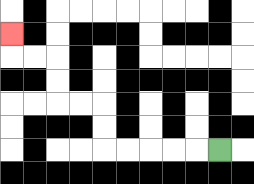{'start': '[9, 6]', 'end': '[0, 1]', 'path_directions': 'L,L,L,L,L,U,U,L,L,U,U,L,L,U', 'path_coordinates': '[[9, 6], [8, 6], [7, 6], [6, 6], [5, 6], [4, 6], [4, 5], [4, 4], [3, 4], [2, 4], [2, 3], [2, 2], [1, 2], [0, 2], [0, 1]]'}